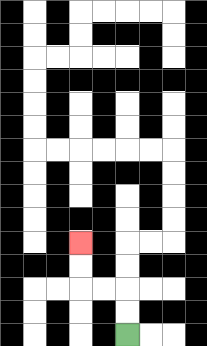{'start': '[5, 14]', 'end': '[3, 10]', 'path_directions': 'U,U,L,L,U,U', 'path_coordinates': '[[5, 14], [5, 13], [5, 12], [4, 12], [3, 12], [3, 11], [3, 10]]'}